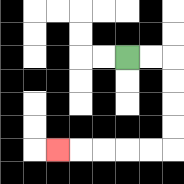{'start': '[5, 2]', 'end': '[2, 6]', 'path_directions': 'R,R,D,D,D,D,L,L,L,L,L', 'path_coordinates': '[[5, 2], [6, 2], [7, 2], [7, 3], [7, 4], [7, 5], [7, 6], [6, 6], [5, 6], [4, 6], [3, 6], [2, 6]]'}